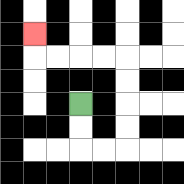{'start': '[3, 4]', 'end': '[1, 1]', 'path_directions': 'D,D,R,R,U,U,U,U,L,L,L,L,U', 'path_coordinates': '[[3, 4], [3, 5], [3, 6], [4, 6], [5, 6], [5, 5], [5, 4], [5, 3], [5, 2], [4, 2], [3, 2], [2, 2], [1, 2], [1, 1]]'}